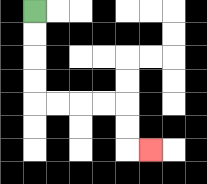{'start': '[1, 0]', 'end': '[6, 6]', 'path_directions': 'D,D,D,D,R,R,R,R,D,D,R', 'path_coordinates': '[[1, 0], [1, 1], [1, 2], [1, 3], [1, 4], [2, 4], [3, 4], [4, 4], [5, 4], [5, 5], [5, 6], [6, 6]]'}